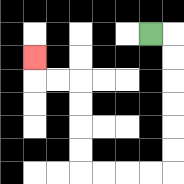{'start': '[6, 1]', 'end': '[1, 2]', 'path_directions': 'R,D,D,D,D,D,D,L,L,L,L,U,U,U,U,L,L,U', 'path_coordinates': '[[6, 1], [7, 1], [7, 2], [7, 3], [7, 4], [7, 5], [7, 6], [7, 7], [6, 7], [5, 7], [4, 7], [3, 7], [3, 6], [3, 5], [3, 4], [3, 3], [2, 3], [1, 3], [1, 2]]'}